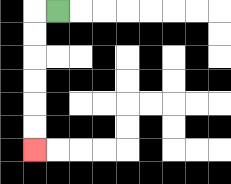{'start': '[2, 0]', 'end': '[1, 6]', 'path_directions': 'L,D,D,D,D,D,D', 'path_coordinates': '[[2, 0], [1, 0], [1, 1], [1, 2], [1, 3], [1, 4], [1, 5], [1, 6]]'}